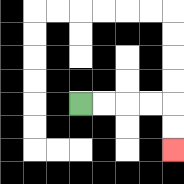{'start': '[3, 4]', 'end': '[7, 6]', 'path_directions': 'R,R,R,R,D,D', 'path_coordinates': '[[3, 4], [4, 4], [5, 4], [6, 4], [7, 4], [7, 5], [7, 6]]'}